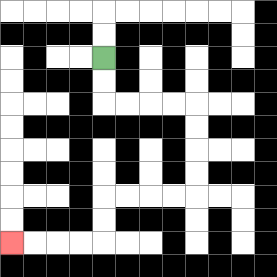{'start': '[4, 2]', 'end': '[0, 10]', 'path_directions': 'D,D,R,R,R,R,D,D,D,D,L,L,L,L,D,D,L,L,L,L', 'path_coordinates': '[[4, 2], [4, 3], [4, 4], [5, 4], [6, 4], [7, 4], [8, 4], [8, 5], [8, 6], [8, 7], [8, 8], [7, 8], [6, 8], [5, 8], [4, 8], [4, 9], [4, 10], [3, 10], [2, 10], [1, 10], [0, 10]]'}